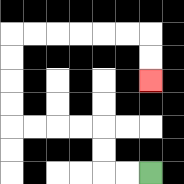{'start': '[6, 7]', 'end': '[6, 3]', 'path_directions': 'L,L,U,U,L,L,L,L,U,U,U,U,R,R,R,R,R,R,D,D', 'path_coordinates': '[[6, 7], [5, 7], [4, 7], [4, 6], [4, 5], [3, 5], [2, 5], [1, 5], [0, 5], [0, 4], [0, 3], [0, 2], [0, 1], [1, 1], [2, 1], [3, 1], [4, 1], [5, 1], [6, 1], [6, 2], [6, 3]]'}